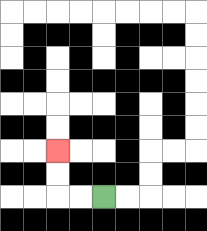{'start': '[4, 8]', 'end': '[2, 6]', 'path_directions': 'L,L,U,U', 'path_coordinates': '[[4, 8], [3, 8], [2, 8], [2, 7], [2, 6]]'}